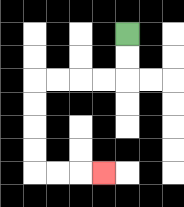{'start': '[5, 1]', 'end': '[4, 7]', 'path_directions': 'D,D,L,L,L,L,D,D,D,D,R,R,R', 'path_coordinates': '[[5, 1], [5, 2], [5, 3], [4, 3], [3, 3], [2, 3], [1, 3], [1, 4], [1, 5], [1, 6], [1, 7], [2, 7], [3, 7], [4, 7]]'}